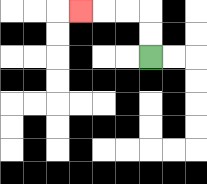{'start': '[6, 2]', 'end': '[3, 0]', 'path_directions': 'U,U,L,L,L', 'path_coordinates': '[[6, 2], [6, 1], [6, 0], [5, 0], [4, 0], [3, 0]]'}